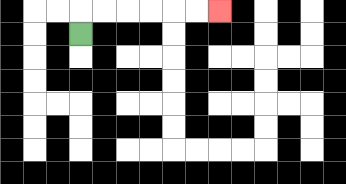{'start': '[3, 1]', 'end': '[9, 0]', 'path_directions': 'U,R,R,R,R,R,R', 'path_coordinates': '[[3, 1], [3, 0], [4, 0], [5, 0], [6, 0], [7, 0], [8, 0], [9, 0]]'}